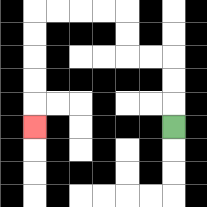{'start': '[7, 5]', 'end': '[1, 5]', 'path_directions': 'U,U,U,L,L,U,U,L,L,L,L,D,D,D,D,D', 'path_coordinates': '[[7, 5], [7, 4], [7, 3], [7, 2], [6, 2], [5, 2], [5, 1], [5, 0], [4, 0], [3, 0], [2, 0], [1, 0], [1, 1], [1, 2], [1, 3], [1, 4], [1, 5]]'}